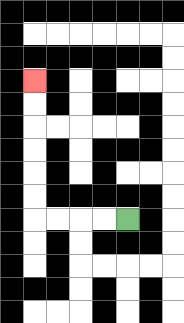{'start': '[5, 9]', 'end': '[1, 3]', 'path_directions': 'L,L,L,L,U,U,U,U,U,U', 'path_coordinates': '[[5, 9], [4, 9], [3, 9], [2, 9], [1, 9], [1, 8], [1, 7], [1, 6], [1, 5], [1, 4], [1, 3]]'}